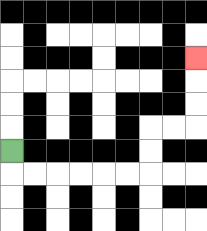{'start': '[0, 6]', 'end': '[8, 2]', 'path_directions': 'D,R,R,R,R,R,R,U,U,R,R,U,U,U', 'path_coordinates': '[[0, 6], [0, 7], [1, 7], [2, 7], [3, 7], [4, 7], [5, 7], [6, 7], [6, 6], [6, 5], [7, 5], [8, 5], [8, 4], [8, 3], [8, 2]]'}